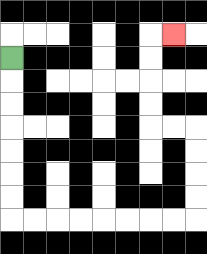{'start': '[0, 2]', 'end': '[7, 1]', 'path_directions': 'D,D,D,D,D,D,D,R,R,R,R,R,R,R,R,U,U,U,U,L,L,U,U,U,U,R', 'path_coordinates': '[[0, 2], [0, 3], [0, 4], [0, 5], [0, 6], [0, 7], [0, 8], [0, 9], [1, 9], [2, 9], [3, 9], [4, 9], [5, 9], [6, 9], [7, 9], [8, 9], [8, 8], [8, 7], [8, 6], [8, 5], [7, 5], [6, 5], [6, 4], [6, 3], [6, 2], [6, 1], [7, 1]]'}